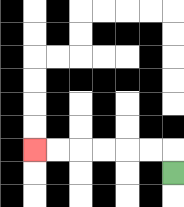{'start': '[7, 7]', 'end': '[1, 6]', 'path_directions': 'U,L,L,L,L,L,L', 'path_coordinates': '[[7, 7], [7, 6], [6, 6], [5, 6], [4, 6], [3, 6], [2, 6], [1, 6]]'}